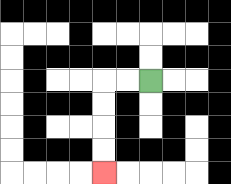{'start': '[6, 3]', 'end': '[4, 7]', 'path_directions': 'L,L,D,D,D,D', 'path_coordinates': '[[6, 3], [5, 3], [4, 3], [4, 4], [4, 5], [4, 6], [4, 7]]'}